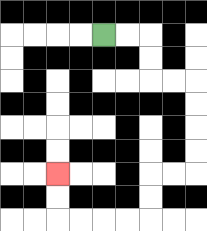{'start': '[4, 1]', 'end': '[2, 7]', 'path_directions': 'R,R,D,D,R,R,D,D,D,D,L,L,D,D,L,L,L,L,U,U', 'path_coordinates': '[[4, 1], [5, 1], [6, 1], [6, 2], [6, 3], [7, 3], [8, 3], [8, 4], [8, 5], [8, 6], [8, 7], [7, 7], [6, 7], [6, 8], [6, 9], [5, 9], [4, 9], [3, 9], [2, 9], [2, 8], [2, 7]]'}